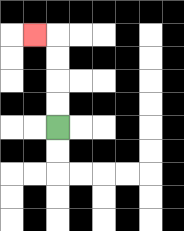{'start': '[2, 5]', 'end': '[1, 1]', 'path_directions': 'U,U,U,U,L', 'path_coordinates': '[[2, 5], [2, 4], [2, 3], [2, 2], [2, 1], [1, 1]]'}